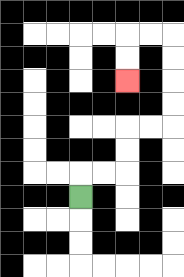{'start': '[3, 8]', 'end': '[5, 3]', 'path_directions': 'U,R,R,U,U,R,R,U,U,U,U,L,L,D,D', 'path_coordinates': '[[3, 8], [3, 7], [4, 7], [5, 7], [5, 6], [5, 5], [6, 5], [7, 5], [7, 4], [7, 3], [7, 2], [7, 1], [6, 1], [5, 1], [5, 2], [5, 3]]'}